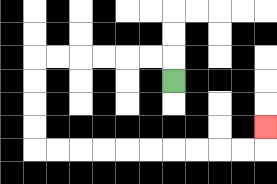{'start': '[7, 3]', 'end': '[11, 5]', 'path_directions': 'U,L,L,L,L,L,L,D,D,D,D,R,R,R,R,R,R,R,R,R,R,U', 'path_coordinates': '[[7, 3], [7, 2], [6, 2], [5, 2], [4, 2], [3, 2], [2, 2], [1, 2], [1, 3], [1, 4], [1, 5], [1, 6], [2, 6], [3, 6], [4, 6], [5, 6], [6, 6], [7, 6], [8, 6], [9, 6], [10, 6], [11, 6], [11, 5]]'}